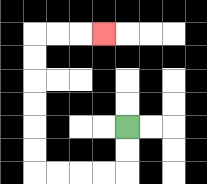{'start': '[5, 5]', 'end': '[4, 1]', 'path_directions': 'D,D,L,L,L,L,U,U,U,U,U,U,R,R,R', 'path_coordinates': '[[5, 5], [5, 6], [5, 7], [4, 7], [3, 7], [2, 7], [1, 7], [1, 6], [1, 5], [1, 4], [1, 3], [1, 2], [1, 1], [2, 1], [3, 1], [4, 1]]'}